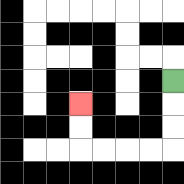{'start': '[7, 3]', 'end': '[3, 4]', 'path_directions': 'D,D,D,L,L,L,L,U,U', 'path_coordinates': '[[7, 3], [7, 4], [7, 5], [7, 6], [6, 6], [5, 6], [4, 6], [3, 6], [3, 5], [3, 4]]'}